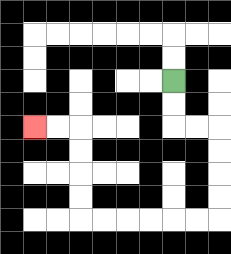{'start': '[7, 3]', 'end': '[1, 5]', 'path_directions': 'D,D,R,R,D,D,D,D,L,L,L,L,L,L,U,U,U,U,L,L', 'path_coordinates': '[[7, 3], [7, 4], [7, 5], [8, 5], [9, 5], [9, 6], [9, 7], [9, 8], [9, 9], [8, 9], [7, 9], [6, 9], [5, 9], [4, 9], [3, 9], [3, 8], [3, 7], [3, 6], [3, 5], [2, 5], [1, 5]]'}